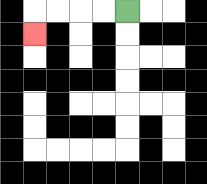{'start': '[5, 0]', 'end': '[1, 1]', 'path_directions': 'L,L,L,L,D', 'path_coordinates': '[[5, 0], [4, 0], [3, 0], [2, 0], [1, 0], [1, 1]]'}